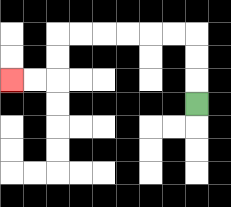{'start': '[8, 4]', 'end': '[0, 3]', 'path_directions': 'U,U,U,L,L,L,L,L,L,D,D,L,L', 'path_coordinates': '[[8, 4], [8, 3], [8, 2], [8, 1], [7, 1], [6, 1], [5, 1], [4, 1], [3, 1], [2, 1], [2, 2], [2, 3], [1, 3], [0, 3]]'}